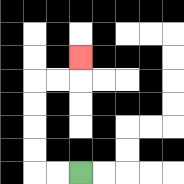{'start': '[3, 7]', 'end': '[3, 2]', 'path_directions': 'L,L,U,U,U,U,R,R,U', 'path_coordinates': '[[3, 7], [2, 7], [1, 7], [1, 6], [1, 5], [1, 4], [1, 3], [2, 3], [3, 3], [3, 2]]'}